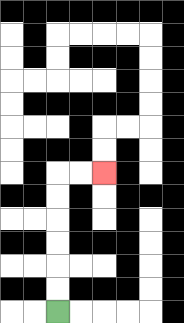{'start': '[2, 13]', 'end': '[4, 7]', 'path_directions': 'U,U,U,U,U,U,R,R', 'path_coordinates': '[[2, 13], [2, 12], [2, 11], [2, 10], [2, 9], [2, 8], [2, 7], [3, 7], [4, 7]]'}